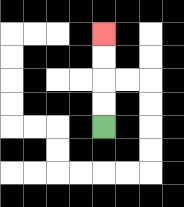{'start': '[4, 5]', 'end': '[4, 1]', 'path_directions': 'U,U,U,U', 'path_coordinates': '[[4, 5], [4, 4], [4, 3], [4, 2], [4, 1]]'}